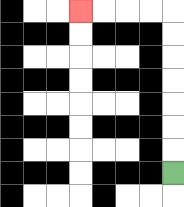{'start': '[7, 7]', 'end': '[3, 0]', 'path_directions': 'U,U,U,U,U,U,U,L,L,L,L', 'path_coordinates': '[[7, 7], [7, 6], [7, 5], [7, 4], [7, 3], [7, 2], [7, 1], [7, 0], [6, 0], [5, 0], [4, 0], [3, 0]]'}